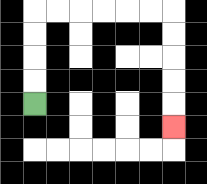{'start': '[1, 4]', 'end': '[7, 5]', 'path_directions': 'U,U,U,U,R,R,R,R,R,R,D,D,D,D,D', 'path_coordinates': '[[1, 4], [1, 3], [1, 2], [1, 1], [1, 0], [2, 0], [3, 0], [4, 0], [5, 0], [6, 0], [7, 0], [7, 1], [7, 2], [7, 3], [7, 4], [7, 5]]'}